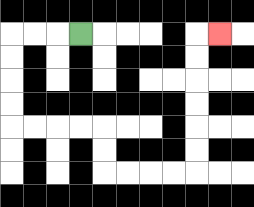{'start': '[3, 1]', 'end': '[9, 1]', 'path_directions': 'L,L,L,D,D,D,D,R,R,R,R,D,D,R,R,R,R,U,U,U,U,U,U,R', 'path_coordinates': '[[3, 1], [2, 1], [1, 1], [0, 1], [0, 2], [0, 3], [0, 4], [0, 5], [1, 5], [2, 5], [3, 5], [4, 5], [4, 6], [4, 7], [5, 7], [6, 7], [7, 7], [8, 7], [8, 6], [8, 5], [8, 4], [8, 3], [8, 2], [8, 1], [9, 1]]'}